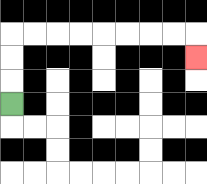{'start': '[0, 4]', 'end': '[8, 2]', 'path_directions': 'U,U,U,R,R,R,R,R,R,R,R,D', 'path_coordinates': '[[0, 4], [0, 3], [0, 2], [0, 1], [1, 1], [2, 1], [3, 1], [4, 1], [5, 1], [6, 1], [7, 1], [8, 1], [8, 2]]'}